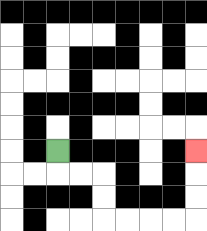{'start': '[2, 6]', 'end': '[8, 6]', 'path_directions': 'D,R,R,D,D,R,R,R,R,U,U,U', 'path_coordinates': '[[2, 6], [2, 7], [3, 7], [4, 7], [4, 8], [4, 9], [5, 9], [6, 9], [7, 9], [8, 9], [8, 8], [8, 7], [8, 6]]'}